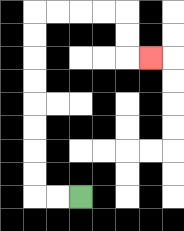{'start': '[3, 8]', 'end': '[6, 2]', 'path_directions': 'L,L,U,U,U,U,U,U,U,U,R,R,R,R,D,D,R', 'path_coordinates': '[[3, 8], [2, 8], [1, 8], [1, 7], [1, 6], [1, 5], [1, 4], [1, 3], [1, 2], [1, 1], [1, 0], [2, 0], [3, 0], [4, 0], [5, 0], [5, 1], [5, 2], [6, 2]]'}